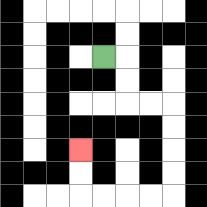{'start': '[4, 2]', 'end': '[3, 6]', 'path_directions': 'R,D,D,R,R,D,D,D,D,L,L,L,L,U,U', 'path_coordinates': '[[4, 2], [5, 2], [5, 3], [5, 4], [6, 4], [7, 4], [7, 5], [7, 6], [7, 7], [7, 8], [6, 8], [5, 8], [4, 8], [3, 8], [3, 7], [3, 6]]'}